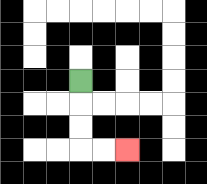{'start': '[3, 3]', 'end': '[5, 6]', 'path_directions': 'D,D,D,R,R', 'path_coordinates': '[[3, 3], [3, 4], [3, 5], [3, 6], [4, 6], [5, 6]]'}